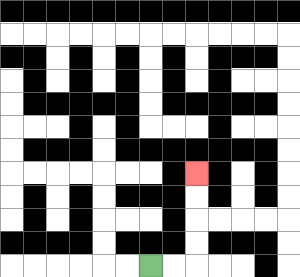{'start': '[6, 11]', 'end': '[8, 7]', 'path_directions': 'R,R,U,U,U,U', 'path_coordinates': '[[6, 11], [7, 11], [8, 11], [8, 10], [8, 9], [8, 8], [8, 7]]'}